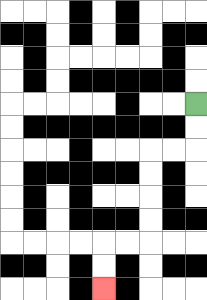{'start': '[8, 4]', 'end': '[4, 12]', 'path_directions': 'D,D,L,L,D,D,D,D,L,L,D,D', 'path_coordinates': '[[8, 4], [8, 5], [8, 6], [7, 6], [6, 6], [6, 7], [6, 8], [6, 9], [6, 10], [5, 10], [4, 10], [4, 11], [4, 12]]'}